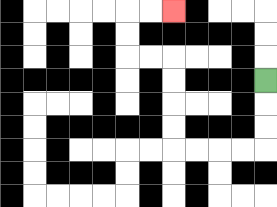{'start': '[11, 3]', 'end': '[7, 0]', 'path_directions': 'D,D,D,L,L,L,L,U,U,U,U,L,L,U,U,R,R', 'path_coordinates': '[[11, 3], [11, 4], [11, 5], [11, 6], [10, 6], [9, 6], [8, 6], [7, 6], [7, 5], [7, 4], [7, 3], [7, 2], [6, 2], [5, 2], [5, 1], [5, 0], [6, 0], [7, 0]]'}